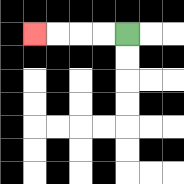{'start': '[5, 1]', 'end': '[1, 1]', 'path_directions': 'L,L,L,L', 'path_coordinates': '[[5, 1], [4, 1], [3, 1], [2, 1], [1, 1]]'}